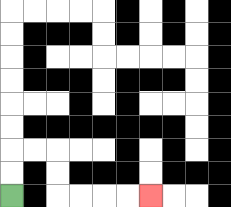{'start': '[0, 8]', 'end': '[6, 8]', 'path_directions': 'U,U,R,R,D,D,R,R,R,R', 'path_coordinates': '[[0, 8], [0, 7], [0, 6], [1, 6], [2, 6], [2, 7], [2, 8], [3, 8], [4, 8], [5, 8], [6, 8]]'}